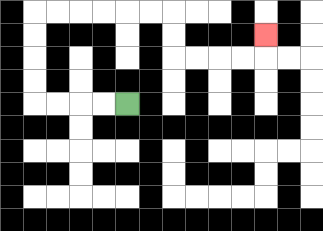{'start': '[5, 4]', 'end': '[11, 1]', 'path_directions': 'L,L,L,L,U,U,U,U,R,R,R,R,R,R,D,D,R,R,R,R,U', 'path_coordinates': '[[5, 4], [4, 4], [3, 4], [2, 4], [1, 4], [1, 3], [1, 2], [1, 1], [1, 0], [2, 0], [3, 0], [4, 0], [5, 0], [6, 0], [7, 0], [7, 1], [7, 2], [8, 2], [9, 2], [10, 2], [11, 2], [11, 1]]'}